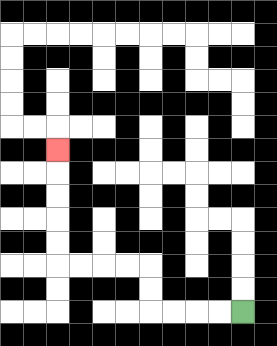{'start': '[10, 13]', 'end': '[2, 6]', 'path_directions': 'L,L,L,L,U,U,L,L,L,L,U,U,U,U,U', 'path_coordinates': '[[10, 13], [9, 13], [8, 13], [7, 13], [6, 13], [6, 12], [6, 11], [5, 11], [4, 11], [3, 11], [2, 11], [2, 10], [2, 9], [2, 8], [2, 7], [2, 6]]'}